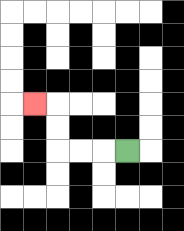{'start': '[5, 6]', 'end': '[1, 4]', 'path_directions': 'L,L,L,U,U,L', 'path_coordinates': '[[5, 6], [4, 6], [3, 6], [2, 6], [2, 5], [2, 4], [1, 4]]'}